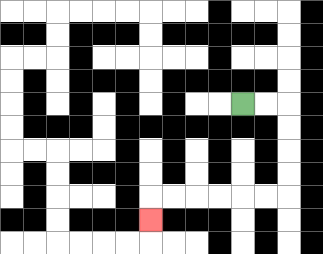{'start': '[10, 4]', 'end': '[6, 9]', 'path_directions': 'R,R,D,D,D,D,L,L,L,L,L,L,D', 'path_coordinates': '[[10, 4], [11, 4], [12, 4], [12, 5], [12, 6], [12, 7], [12, 8], [11, 8], [10, 8], [9, 8], [8, 8], [7, 8], [6, 8], [6, 9]]'}